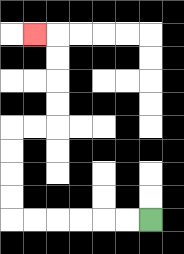{'start': '[6, 9]', 'end': '[1, 1]', 'path_directions': 'L,L,L,L,L,L,U,U,U,U,R,R,U,U,U,U,L', 'path_coordinates': '[[6, 9], [5, 9], [4, 9], [3, 9], [2, 9], [1, 9], [0, 9], [0, 8], [0, 7], [0, 6], [0, 5], [1, 5], [2, 5], [2, 4], [2, 3], [2, 2], [2, 1], [1, 1]]'}